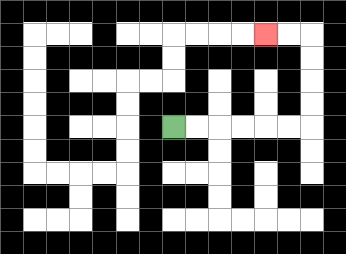{'start': '[7, 5]', 'end': '[11, 1]', 'path_directions': 'R,R,R,R,R,R,U,U,U,U,L,L', 'path_coordinates': '[[7, 5], [8, 5], [9, 5], [10, 5], [11, 5], [12, 5], [13, 5], [13, 4], [13, 3], [13, 2], [13, 1], [12, 1], [11, 1]]'}